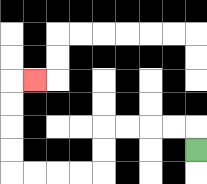{'start': '[8, 6]', 'end': '[1, 3]', 'path_directions': 'U,L,L,L,L,D,D,L,L,L,L,U,U,U,U,R', 'path_coordinates': '[[8, 6], [8, 5], [7, 5], [6, 5], [5, 5], [4, 5], [4, 6], [4, 7], [3, 7], [2, 7], [1, 7], [0, 7], [0, 6], [0, 5], [0, 4], [0, 3], [1, 3]]'}